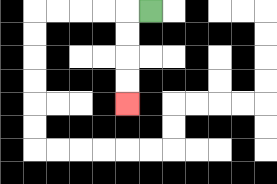{'start': '[6, 0]', 'end': '[5, 4]', 'path_directions': 'L,D,D,D,D', 'path_coordinates': '[[6, 0], [5, 0], [5, 1], [5, 2], [5, 3], [5, 4]]'}